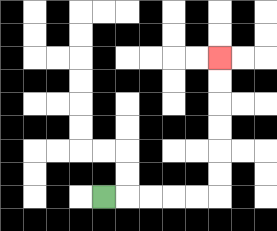{'start': '[4, 8]', 'end': '[9, 2]', 'path_directions': 'R,R,R,R,R,U,U,U,U,U,U', 'path_coordinates': '[[4, 8], [5, 8], [6, 8], [7, 8], [8, 8], [9, 8], [9, 7], [9, 6], [9, 5], [9, 4], [9, 3], [9, 2]]'}